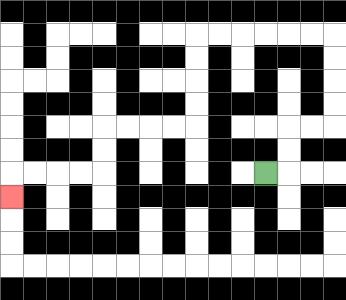{'start': '[11, 7]', 'end': '[0, 8]', 'path_directions': 'R,U,U,R,R,U,U,U,U,L,L,L,L,L,L,D,D,D,D,L,L,L,L,D,D,L,L,L,L,D', 'path_coordinates': '[[11, 7], [12, 7], [12, 6], [12, 5], [13, 5], [14, 5], [14, 4], [14, 3], [14, 2], [14, 1], [13, 1], [12, 1], [11, 1], [10, 1], [9, 1], [8, 1], [8, 2], [8, 3], [8, 4], [8, 5], [7, 5], [6, 5], [5, 5], [4, 5], [4, 6], [4, 7], [3, 7], [2, 7], [1, 7], [0, 7], [0, 8]]'}